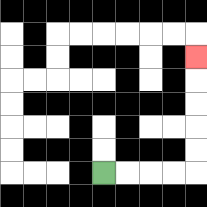{'start': '[4, 7]', 'end': '[8, 2]', 'path_directions': 'R,R,R,R,U,U,U,U,U', 'path_coordinates': '[[4, 7], [5, 7], [6, 7], [7, 7], [8, 7], [8, 6], [8, 5], [8, 4], [8, 3], [8, 2]]'}